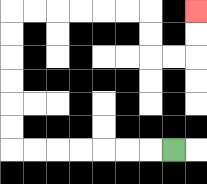{'start': '[7, 6]', 'end': '[8, 0]', 'path_directions': 'L,L,L,L,L,L,L,U,U,U,U,U,U,R,R,R,R,R,R,D,D,R,R,U,U', 'path_coordinates': '[[7, 6], [6, 6], [5, 6], [4, 6], [3, 6], [2, 6], [1, 6], [0, 6], [0, 5], [0, 4], [0, 3], [0, 2], [0, 1], [0, 0], [1, 0], [2, 0], [3, 0], [4, 0], [5, 0], [6, 0], [6, 1], [6, 2], [7, 2], [8, 2], [8, 1], [8, 0]]'}